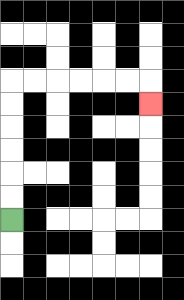{'start': '[0, 9]', 'end': '[6, 4]', 'path_directions': 'U,U,U,U,U,U,R,R,R,R,R,R,D', 'path_coordinates': '[[0, 9], [0, 8], [0, 7], [0, 6], [0, 5], [0, 4], [0, 3], [1, 3], [2, 3], [3, 3], [4, 3], [5, 3], [6, 3], [6, 4]]'}